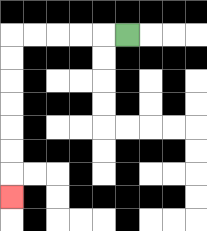{'start': '[5, 1]', 'end': '[0, 8]', 'path_directions': 'L,L,L,L,L,D,D,D,D,D,D,D', 'path_coordinates': '[[5, 1], [4, 1], [3, 1], [2, 1], [1, 1], [0, 1], [0, 2], [0, 3], [0, 4], [0, 5], [0, 6], [0, 7], [0, 8]]'}